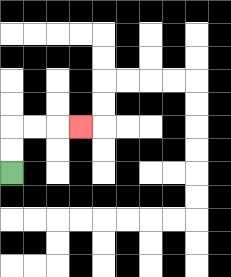{'start': '[0, 7]', 'end': '[3, 5]', 'path_directions': 'U,U,R,R,R', 'path_coordinates': '[[0, 7], [0, 6], [0, 5], [1, 5], [2, 5], [3, 5]]'}